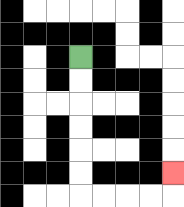{'start': '[3, 2]', 'end': '[7, 7]', 'path_directions': 'D,D,D,D,D,D,R,R,R,R,U', 'path_coordinates': '[[3, 2], [3, 3], [3, 4], [3, 5], [3, 6], [3, 7], [3, 8], [4, 8], [5, 8], [6, 8], [7, 8], [7, 7]]'}